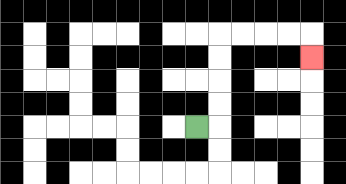{'start': '[8, 5]', 'end': '[13, 2]', 'path_directions': 'R,U,U,U,U,R,R,R,R,D', 'path_coordinates': '[[8, 5], [9, 5], [9, 4], [9, 3], [9, 2], [9, 1], [10, 1], [11, 1], [12, 1], [13, 1], [13, 2]]'}